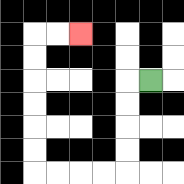{'start': '[6, 3]', 'end': '[3, 1]', 'path_directions': 'L,D,D,D,D,L,L,L,L,U,U,U,U,U,U,R,R', 'path_coordinates': '[[6, 3], [5, 3], [5, 4], [5, 5], [5, 6], [5, 7], [4, 7], [3, 7], [2, 7], [1, 7], [1, 6], [1, 5], [1, 4], [1, 3], [1, 2], [1, 1], [2, 1], [3, 1]]'}